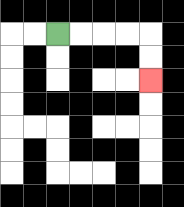{'start': '[2, 1]', 'end': '[6, 3]', 'path_directions': 'R,R,R,R,D,D', 'path_coordinates': '[[2, 1], [3, 1], [4, 1], [5, 1], [6, 1], [6, 2], [6, 3]]'}